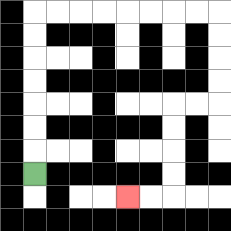{'start': '[1, 7]', 'end': '[5, 8]', 'path_directions': 'U,U,U,U,U,U,U,R,R,R,R,R,R,R,R,D,D,D,D,L,L,D,D,D,D,L,L', 'path_coordinates': '[[1, 7], [1, 6], [1, 5], [1, 4], [1, 3], [1, 2], [1, 1], [1, 0], [2, 0], [3, 0], [4, 0], [5, 0], [6, 0], [7, 0], [8, 0], [9, 0], [9, 1], [9, 2], [9, 3], [9, 4], [8, 4], [7, 4], [7, 5], [7, 6], [7, 7], [7, 8], [6, 8], [5, 8]]'}